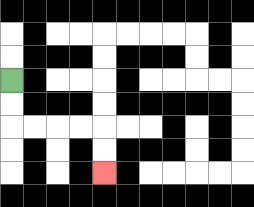{'start': '[0, 3]', 'end': '[4, 7]', 'path_directions': 'D,D,R,R,R,R,D,D', 'path_coordinates': '[[0, 3], [0, 4], [0, 5], [1, 5], [2, 5], [3, 5], [4, 5], [4, 6], [4, 7]]'}